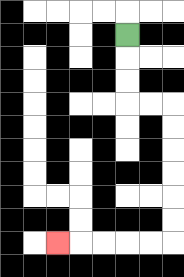{'start': '[5, 1]', 'end': '[2, 10]', 'path_directions': 'D,D,D,R,R,D,D,D,D,D,D,L,L,L,L,L', 'path_coordinates': '[[5, 1], [5, 2], [5, 3], [5, 4], [6, 4], [7, 4], [7, 5], [7, 6], [7, 7], [7, 8], [7, 9], [7, 10], [6, 10], [5, 10], [4, 10], [3, 10], [2, 10]]'}